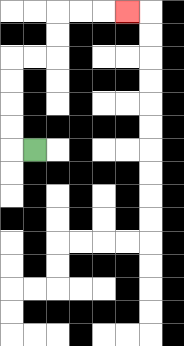{'start': '[1, 6]', 'end': '[5, 0]', 'path_directions': 'L,U,U,U,U,R,R,U,U,R,R,R', 'path_coordinates': '[[1, 6], [0, 6], [0, 5], [0, 4], [0, 3], [0, 2], [1, 2], [2, 2], [2, 1], [2, 0], [3, 0], [4, 0], [5, 0]]'}